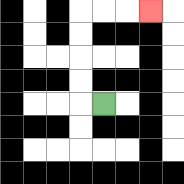{'start': '[4, 4]', 'end': '[6, 0]', 'path_directions': 'L,U,U,U,U,R,R,R', 'path_coordinates': '[[4, 4], [3, 4], [3, 3], [3, 2], [3, 1], [3, 0], [4, 0], [5, 0], [6, 0]]'}